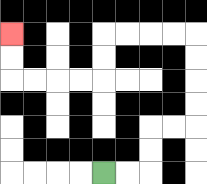{'start': '[4, 7]', 'end': '[0, 1]', 'path_directions': 'R,R,U,U,R,R,U,U,U,U,L,L,L,L,D,D,L,L,L,L,U,U', 'path_coordinates': '[[4, 7], [5, 7], [6, 7], [6, 6], [6, 5], [7, 5], [8, 5], [8, 4], [8, 3], [8, 2], [8, 1], [7, 1], [6, 1], [5, 1], [4, 1], [4, 2], [4, 3], [3, 3], [2, 3], [1, 3], [0, 3], [0, 2], [0, 1]]'}